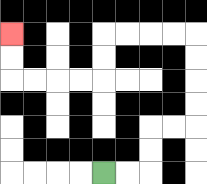{'start': '[4, 7]', 'end': '[0, 1]', 'path_directions': 'R,R,U,U,R,R,U,U,U,U,L,L,L,L,D,D,L,L,L,L,U,U', 'path_coordinates': '[[4, 7], [5, 7], [6, 7], [6, 6], [6, 5], [7, 5], [8, 5], [8, 4], [8, 3], [8, 2], [8, 1], [7, 1], [6, 1], [5, 1], [4, 1], [4, 2], [4, 3], [3, 3], [2, 3], [1, 3], [0, 3], [0, 2], [0, 1]]'}